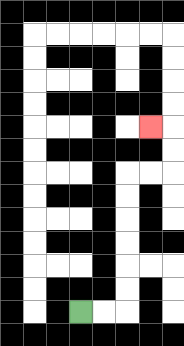{'start': '[3, 13]', 'end': '[6, 5]', 'path_directions': 'R,R,U,U,U,U,U,U,R,R,U,U,L', 'path_coordinates': '[[3, 13], [4, 13], [5, 13], [5, 12], [5, 11], [5, 10], [5, 9], [5, 8], [5, 7], [6, 7], [7, 7], [7, 6], [7, 5], [6, 5]]'}